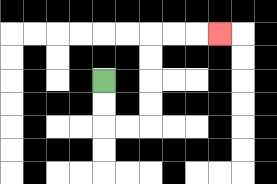{'start': '[4, 3]', 'end': '[9, 1]', 'path_directions': 'D,D,R,R,U,U,U,U,R,R,R', 'path_coordinates': '[[4, 3], [4, 4], [4, 5], [5, 5], [6, 5], [6, 4], [6, 3], [6, 2], [6, 1], [7, 1], [8, 1], [9, 1]]'}